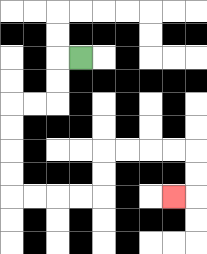{'start': '[3, 2]', 'end': '[7, 8]', 'path_directions': 'L,D,D,L,L,D,D,D,D,R,R,R,R,U,U,R,R,R,R,D,D,L', 'path_coordinates': '[[3, 2], [2, 2], [2, 3], [2, 4], [1, 4], [0, 4], [0, 5], [0, 6], [0, 7], [0, 8], [1, 8], [2, 8], [3, 8], [4, 8], [4, 7], [4, 6], [5, 6], [6, 6], [7, 6], [8, 6], [8, 7], [8, 8], [7, 8]]'}